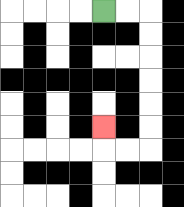{'start': '[4, 0]', 'end': '[4, 5]', 'path_directions': 'R,R,D,D,D,D,D,D,L,L,U', 'path_coordinates': '[[4, 0], [5, 0], [6, 0], [6, 1], [6, 2], [6, 3], [6, 4], [6, 5], [6, 6], [5, 6], [4, 6], [4, 5]]'}